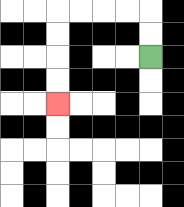{'start': '[6, 2]', 'end': '[2, 4]', 'path_directions': 'U,U,L,L,L,L,D,D,D,D', 'path_coordinates': '[[6, 2], [6, 1], [6, 0], [5, 0], [4, 0], [3, 0], [2, 0], [2, 1], [2, 2], [2, 3], [2, 4]]'}